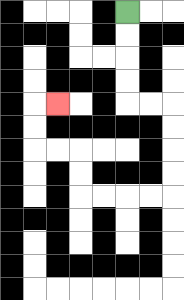{'start': '[5, 0]', 'end': '[2, 4]', 'path_directions': 'D,D,D,D,R,R,D,D,D,D,L,L,L,L,U,U,L,L,U,U,R', 'path_coordinates': '[[5, 0], [5, 1], [5, 2], [5, 3], [5, 4], [6, 4], [7, 4], [7, 5], [7, 6], [7, 7], [7, 8], [6, 8], [5, 8], [4, 8], [3, 8], [3, 7], [3, 6], [2, 6], [1, 6], [1, 5], [1, 4], [2, 4]]'}